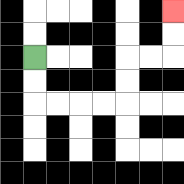{'start': '[1, 2]', 'end': '[7, 0]', 'path_directions': 'D,D,R,R,R,R,U,U,R,R,U,U', 'path_coordinates': '[[1, 2], [1, 3], [1, 4], [2, 4], [3, 4], [4, 4], [5, 4], [5, 3], [5, 2], [6, 2], [7, 2], [7, 1], [7, 0]]'}